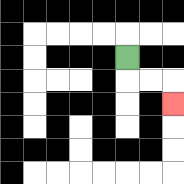{'start': '[5, 2]', 'end': '[7, 4]', 'path_directions': 'D,R,R,D', 'path_coordinates': '[[5, 2], [5, 3], [6, 3], [7, 3], [7, 4]]'}